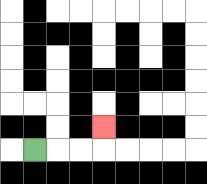{'start': '[1, 6]', 'end': '[4, 5]', 'path_directions': 'R,R,R,U', 'path_coordinates': '[[1, 6], [2, 6], [3, 6], [4, 6], [4, 5]]'}